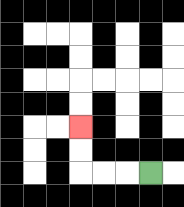{'start': '[6, 7]', 'end': '[3, 5]', 'path_directions': 'L,L,L,U,U', 'path_coordinates': '[[6, 7], [5, 7], [4, 7], [3, 7], [3, 6], [3, 5]]'}